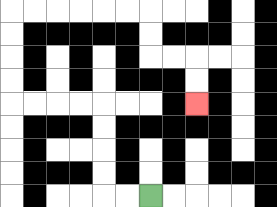{'start': '[6, 8]', 'end': '[8, 4]', 'path_directions': 'L,L,U,U,U,U,L,L,L,L,U,U,U,U,R,R,R,R,R,R,D,D,R,R,D,D', 'path_coordinates': '[[6, 8], [5, 8], [4, 8], [4, 7], [4, 6], [4, 5], [4, 4], [3, 4], [2, 4], [1, 4], [0, 4], [0, 3], [0, 2], [0, 1], [0, 0], [1, 0], [2, 0], [3, 0], [4, 0], [5, 0], [6, 0], [6, 1], [6, 2], [7, 2], [8, 2], [8, 3], [8, 4]]'}